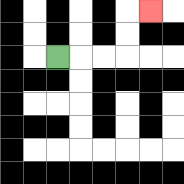{'start': '[2, 2]', 'end': '[6, 0]', 'path_directions': 'R,R,R,U,U,R', 'path_coordinates': '[[2, 2], [3, 2], [4, 2], [5, 2], [5, 1], [5, 0], [6, 0]]'}